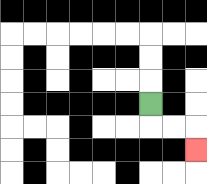{'start': '[6, 4]', 'end': '[8, 6]', 'path_directions': 'D,R,R,D', 'path_coordinates': '[[6, 4], [6, 5], [7, 5], [8, 5], [8, 6]]'}